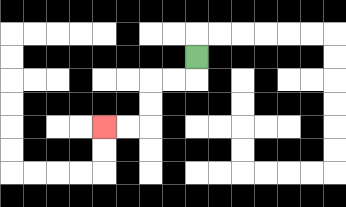{'start': '[8, 2]', 'end': '[4, 5]', 'path_directions': 'D,L,L,D,D,L,L', 'path_coordinates': '[[8, 2], [8, 3], [7, 3], [6, 3], [6, 4], [6, 5], [5, 5], [4, 5]]'}